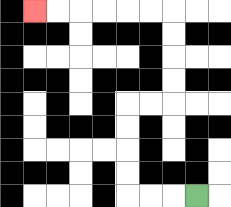{'start': '[8, 8]', 'end': '[1, 0]', 'path_directions': 'L,L,L,U,U,U,U,R,R,U,U,U,U,L,L,L,L,L,L', 'path_coordinates': '[[8, 8], [7, 8], [6, 8], [5, 8], [5, 7], [5, 6], [5, 5], [5, 4], [6, 4], [7, 4], [7, 3], [7, 2], [7, 1], [7, 0], [6, 0], [5, 0], [4, 0], [3, 0], [2, 0], [1, 0]]'}